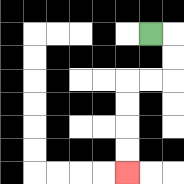{'start': '[6, 1]', 'end': '[5, 7]', 'path_directions': 'R,D,D,L,L,D,D,D,D', 'path_coordinates': '[[6, 1], [7, 1], [7, 2], [7, 3], [6, 3], [5, 3], [5, 4], [5, 5], [5, 6], [5, 7]]'}